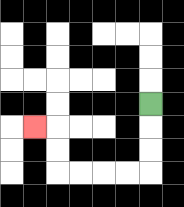{'start': '[6, 4]', 'end': '[1, 5]', 'path_directions': 'D,D,D,L,L,L,L,U,U,L', 'path_coordinates': '[[6, 4], [6, 5], [6, 6], [6, 7], [5, 7], [4, 7], [3, 7], [2, 7], [2, 6], [2, 5], [1, 5]]'}